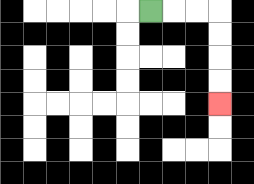{'start': '[6, 0]', 'end': '[9, 4]', 'path_directions': 'R,R,R,D,D,D,D', 'path_coordinates': '[[6, 0], [7, 0], [8, 0], [9, 0], [9, 1], [9, 2], [9, 3], [9, 4]]'}